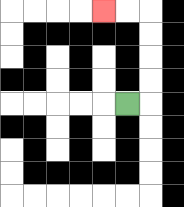{'start': '[5, 4]', 'end': '[4, 0]', 'path_directions': 'R,U,U,U,U,L,L', 'path_coordinates': '[[5, 4], [6, 4], [6, 3], [6, 2], [6, 1], [6, 0], [5, 0], [4, 0]]'}